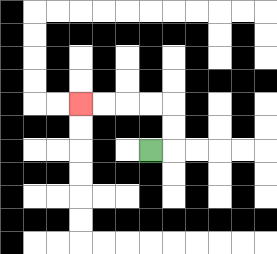{'start': '[6, 6]', 'end': '[3, 4]', 'path_directions': 'R,U,U,L,L,L,L', 'path_coordinates': '[[6, 6], [7, 6], [7, 5], [7, 4], [6, 4], [5, 4], [4, 4], [3, 4]]'}